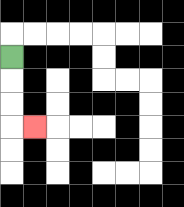{'start': '[0, 2]', 'end': '[1, 5]', 'path_directions': 'D,D,D,R', 'path_coordinates': '[[0, 2], [0, 3], [0, 4], [0, 5], [1, 5]]'}